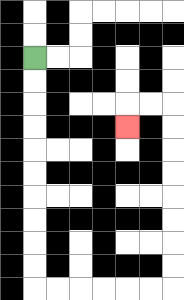{'start': '[1, 2]', 'end': '[5, 5]', 'path_directions': 'D,D,D,D,D,D,D,D,D,D,R,R,R,R,R,R,U,U,U,U,U,U,U,U,L,L,D', 'path_coordinates': '[[1, 2], [1, 3], [1, 4], [1, 5], [1, 6], [1, 7], [1, 8], [1, 9], [1, 10], [1, 11], [1, 12], [2, 12], [3, 12], [4, 12], [5, 12], [6, 12], [7, 12], [7, 11], [7, 10], [7, 9], [7, 8], [7, 7], [7, 6], [7, 5], [7, 4], [6, 4], [5, 4], [5, 5]]'}